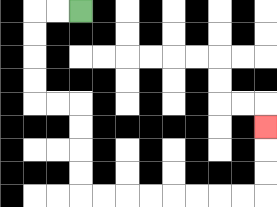{'start': '[3, 0]', 'end': '[11, 5]', 'path_directions': 'L,L,D,D,D,D,R,R,D,D,D,D,R,R,R,R,R,R,R,R,U,U,U', 'path_coordinates': '[[3, 0], [2, 0], [1, 0], [1, 1], [1, 2], [1, 3], [1, 4], [2, 4], [3, 4], [3, 5], [3, 6], [3, 7], [3, 8], [4, 8], [5, 8], [6, 8], [7, 8], [8, 8], [9, 8], [10, 8], [11, 8], [11, 7], [11, 6], [11, 5]]'}